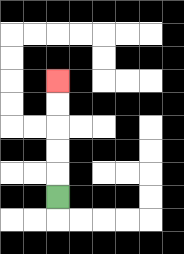{'start': '[2, 8]', 'end': '[2, 3]', 'path_directions': 'U,U,U,U,U', 'path_coordinates': '[[2, 8], [2, 7], [2, 6], [2, 5], [2, 4], [2, 3]]'}